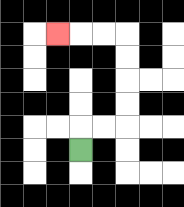{'start': '[3, 6]', 'end': '[2, 1]', 'path_directions': 'U,R,R,U,U,U,U,L,L,L', 'path_coordinates': '[[3, 6], [3, 5], [4, 5], [5, 5], [5, 4], [5, 3], [5, 2], [5, 1], [4, 1], [3, 1], [2, 1]]'}